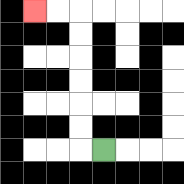{'start': '[4, 6]', 'end': '[1, 0]', 'path_directions': 'L,U,U,U,U,U,U,L,L', 'path_coordinates': '[[4, 6], [3, 6], [3, 5], [3, 4], [3, 3], [3, 2], [3, 1], [3, 0], [2, 0], [1, 0]]'}